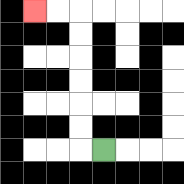{'start': '[4, 6]', 'end': '[1, 0]', 'path_directions': 'L,U,U,U,U,U,U,L,L', 'path_coordinates': '[[4, 6], [3, 6], [3, 5], [3, 4], [3, 3], [3, 2], [3, 1], [3, 0], [2, 0], [1, 0]]'}